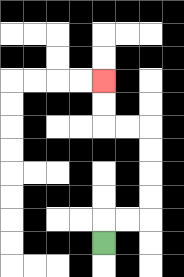{'start': '[4, 10]', 'end': '[4, 3]', 'path_directions': 'U,R,R,U,U,U,U,L,L,U,U', 'path_coordinates': '[[4, 10], [4, 9], [5, 9], [6, 9], [6, 8], [6, 7], [6, 6], [6, 5], [5, 5], [4, 5], [4, 4], [4, 3]]'}